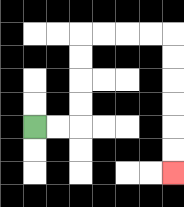{'start': '[1, 5]', 'end': '[7, 7]', 'path_directions': 'R,R,U,U,U,U,R,R,R,R,D,D,D,D,D,D', 'path_coordinates': '[[1, 5], [2, 5], [3, 5], [3, 4], [3, 3], [3, 2], [3, 1], [4, 1], [5, 1], [6, 1], [7, 1], [7, 2], [7, 3], [7, 4], [7, 5], [7, 6], [7, 7]]'}